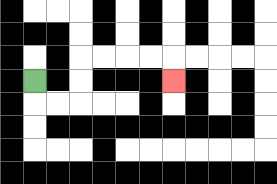{'start': '[1, 3]', 'end': '[7, 3]', 'path_directions': 'D,R,R,U,U,R,R,R,R,D', 'path_coordinates': '[[1, 3], [1, 4], [2, 4], [3, 4], [3, 3], [3, 2], [4, 2], [5, 2], [6, 2], [7, 2], [7, 3]]'}